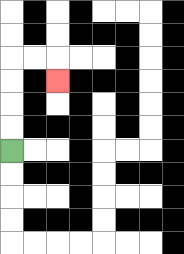{'start': '[0, 6]', 'end': '[2, 3]', 'path_directions': 'U,U,U,U,R,R,D', 'path_coordinates': '[[0, 6], [0, 5], [0, 4], [0, 3], [0, 2], [1, 2], [2, 2], [2, 3]]'}